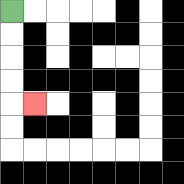{'start': '[0, 0]', 'end': '[1, 4]', 'path_directions': 'D,D,D,D,R', 'path_coordinates': '[[0, 0], [0, 1], [0, 2], [0, 3], [0, 4], [1, 4]]'}